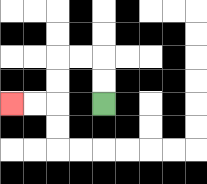{'start': '[4, 4]', 'end': '[0, 4]', 'path_directions': 'U,U,L,L,D,D,L,L', 'path_coordinates': '[[4, 4], [4, 3], [4, 2], [3, 2], [2, 2], [2, 3], [2, 4], [1, 4], [0, 4]]'}